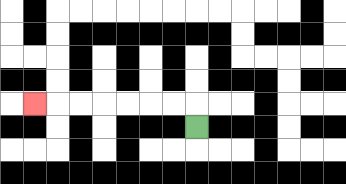{'start': '[8, 5]', 'end': '[1, 4]', 'path_directions': 'U,L,L,L,L,L,L,L', 'path_coordinates': '[[8, 5], [8, 4], [7, 4], [6, 4], [5, 4], [4, 4], [3, 4], [2, 4], [1, 4]]'}